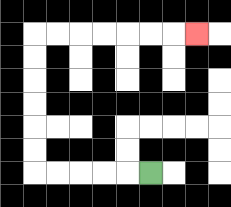{'start': '[6, 7]', 'end': '[8, 1]', 'path_directions': 'L,L,L,L,L,U,U,U,U,U,U,R,R,R,R,R,R,R', 'path_coordinates': '[[6, 7], [5, 7], [4, 7], [3, 7], [2, 7], [1, 7], [1, 6], [1, 5], [1, 4], [1, 3], [1, 2], [1, 1], [2, 1], [3, 1], [4, 1], [5, 1], [6, 1], [7, 1], [8, 1]]'}